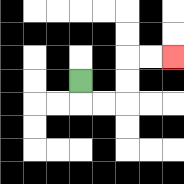{'start': '[3, 3]', 'end': '[7, 2]', 'path_directions': 'D,R,R,U,U,R,R', 'path_coordinates': '[[3, 3], [3, 4], [4, 4], [5, 4], [5, 3], [5, 2], [6, 2], [7, 2]]'}